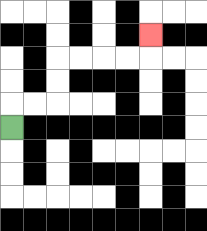{'start': '[0, 5]', 'end': '[6, 1]', 'path_directions': 'U,R,R,U,U,R,R,R,R,U', 'path_coordinates': '[[0, 5], [0, 4], [1, 4], [2, 4], [2, 3], [2, 2], [3, 2], [4, 2], [5, 2], [6, 2], [6, 1]]'}